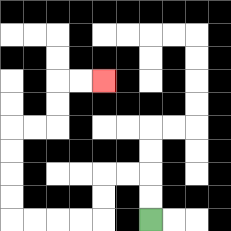{'start': '[6, 9]', 'end': '[4, 3]', 'path_directions': 'U,U,L,L,D,D,L,L,L,L,U,U,U,U,R,R,U,U,R,R', 'path_coordinates': '[[6, 9], [6, 8], [6, 7], [5, 7], [4, 7], [4, 8], [4, 9], [3, 9], [2, 9], [1, 9], [0, 9], [0, 8], [0, 7], [0, 6], [0, 5], [1, 5], [2, 5], [2, 4], [2, 3], [3, 3], [4, 3]]'}